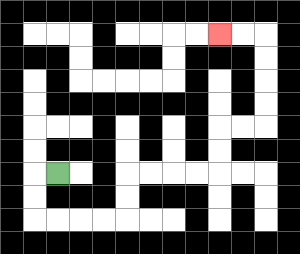{'start': '[2, 7]', 'end': '[9, 1]', 'path_directions': 'L,D,D,R,R,R,R,U,U,R,R,R,R,U,U,R,R,U,U,U,U,L,L', 'path_coordinates': '[[2, 7], [1, 7], [1, 8], [1, 9], [2, 9], [3, 9], [4, 9], [5, 9], [5, 8], [5, 7], [6, 7], [7, 7], [8, 7], [9, 7], [9, 6], [9, 5], [10, 5], [11, 5], [11, 4], [11, 3], [11, 2], [11, 1], [10, 1], [9, 1]]'}